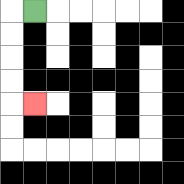{'start': '[1, 0]', 'end': '[1, 4]', 'path_directions': 'L,D,D,D,D,R', 'path_coordinates': '[[1, 0], [0, 0], [0, 1], [0, 2], [0, 3], [0, 4], [1, 4]]'}